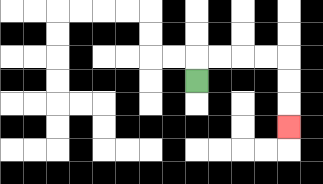{'start': '[8, 3]', 'end': '[12, 5]', 'path_directions': 'U,R,R,R,R,D,D,D', 'path_coordinates': '[[8, 3], [8, 2], [9, 2], [10, 2], [11, 2], [12, 2], [12, 3], [12, 4], [12, 5]]'}